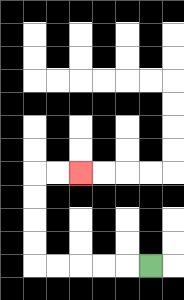{'start': '[6, 11]', 'end': '[3, 7]', 'path_directions': 'L,L,L,L,L,U,U,U,U,R,R', 'path_coordinates': '[[6, 11], [5, 11], [4, 11], [3, 11], [2, 11], [1, 11], [1, 10], [1, 9], [1, 8], [1, 7], [2, 7], [3, 7]]'}